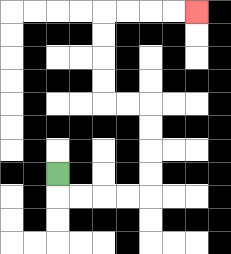{'start': '[2, 7]', 'end': '[8, 0]', 'path_directions': 'D,R,R,R,R,U,U,U,U,L,L,U,U,U,U,R,R,R,R', 'path_coordinates': '[[2, 7], [2, 8], [3, 8], [4, 8], [5, 8], [6, 8], [6, 7], [6, 6], [6, 5], [6, 4], [5, 4], [4, 4], [4, 3], [4, 2], [4, 1], [4, 0], [5, 0], [6, 0], [7, 0], [8, 0]]'}